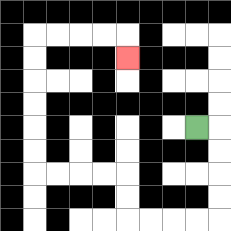{'start': '[8, 5]', 'end': '[5, 2]', 'path_directions': 'R,D,D,D,D,L,L,L,L,U,U,L,L,L,L,U,U,U,U,U,U,R,R,R,R,D', 'path_coordinates': '[[8, 5], [9, 5], [9, 6], [9, 7], [9, 8], [9, 9], [8, 9], [7, 9], [6, 9], [5, 9], [5, 8], [5, 7], [4, 7], [3, 7], [2, 7], [1, 7], [1, 6], [1, 5], [1, 4], [1, 3], [1, 2], [1, 1], [2, 1], [3, 1], [4, 1], [5, 1], [5, 2]]'}